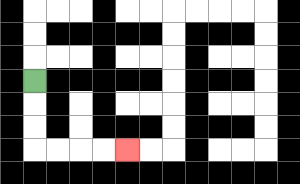{'start': '[1, 3]', 'end': '[5, 6]', 'path_directions': 'D,D,D,R,R,R,R', 'path_coordinates': '[[1, 3], [1, 4], [1, 5], [1, 6], [2, 6], [3, 6], [4, 6], [5, 6]]'}